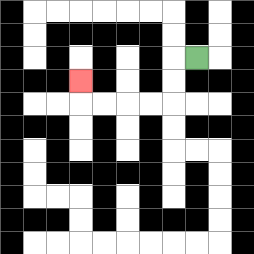{'start': '[8, 2]', 'end': '[3, 3]', 'path_directions': 'L,D,D,L,L,L,L,U', 'path_coordinates': '[[8, 2], [7, 2], [7, 3], [7, 4], [6, 4], [5, 4], [4, 4], [3, 4], [3, 3]]'}